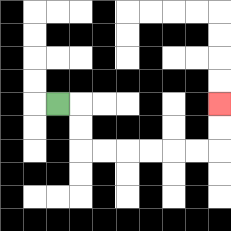{'start': '[2, 4]', 'end': '[9, 4]', 'path_directions': 'R,D,D,R,R,R,R,R,R,U,U', 'path_coordinates': '[[2, 4], [3, 4], [3, 5], [3, 6], [4, 6], [5, 6], [6, 6], [7, 6], [8, 6], [9, 6], [9, 5], [9, 4]]'}